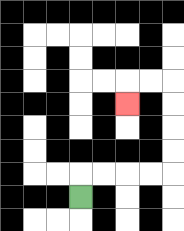{'start': '[3, 8]', 'end': '[5, 4]', 'path_directions': 'U,R,R,R,R,U,U,U,U,L,L,D', 'path_coordinates': '[[3, 8], [3, 7], [4, 7], [5, 7], [6, 7], [7, 7], [7, 6], [7, 5], [7, 4], [7, 3], [6, 3], [5, 3], [5, 4]]'}